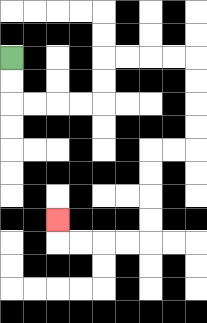{'start': '[0, 2]', 'end': '[2, 9]', 'path_directions': 'D,D,R,R,R,R,U,U,R,R,R,R,D,D,D,D,L,L,D,D,D,D,L,L,L,L,U', 'path_coordinates': '[[0, 2], [0, 3], [0, 4], [1, 4], [2, 4], [3, 4], [4, 4], [4, 3], [4, 2], [5, 2], [6, 2], [7, 2], [8, 2], [8, 3], [8, 4], [8, 5], [8, 6], [7, 6], [6, 6], [6, 7], [6, 8], [6, 9], [6, 10], [5, 10], [4, 10], [3, 10], [2, 10], [2, 9]]'}